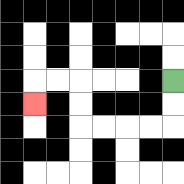{'start': '[7, 3]', 'end': '[1, 4]', 'path_directions': 'D,D,L,L,L,L,U,U,L,L,D', 'path_coordinates': '[[7, 3], [7, 4], [7, 5], [6, 5], [5, 5], [4, 5], [3, 5], [3, 4], [3, 3], [2, 3], [1, 3], [1, 4]]'}